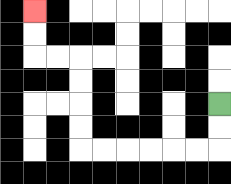{'start': '[9, 4]', 'end': '[1, 0]', 'path_directions': 'D,D,L,L,L,L,L,L,U,U,U,U,L,L,U,U', 'path_coordinates': '[[9, 4], [9, 5], [9, 6], [8, 6], [7, 6], [6, 6], [5, 6], [4, 6], [3, 6], [3, 5], [3, 4], [3, 3], [3, 2], [2, 2], [1, 2], [1, 1], [1, 0]]'}